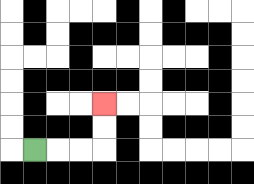{'start': '[1, 6]', 'end': '[4, 4]', 'path_directions': 'R,R,R,U,U', 'path_coordinates': '[[1, 6], [2, 6], [3, 6], [4, 6], [4, 5], [4, 4]]'}